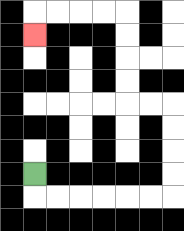{'start': '[1, 7]', 'end': '[1, 1]', 'path_directions': 'D,R,R,R,R,R,R,U,U,U,U,L,L,U,U,U,U,L,L,L,L,D', 'path_coordinates': '[[1, 7], [1, 8], [2, 8], [3, 8], [4, 8], [5, 8], [6, 8], [7, 8], [7, 7], [7, 6], [7, 5], [7, 4], [6, 4], [5, 4], [5, 3], [5, 2], [5, 1], [5, 0], [4, 0], [3, 0], [2, 0], [1, 0], [1, 1]]'}